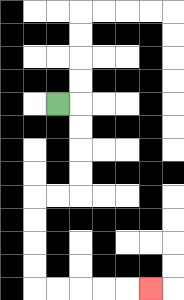{'start': '[2, 4]', 'end': '[6, 12]', 'path_directions': 'R,D,D,D,D,L,L,D,D,D,D,R,R,R,R,R', 'path_coordinates': '[[2, 4], [3, 4], [3, 5], [3, 6], [3, 7], [3, 8], [2, 8], [1, 8], [1, 9], [1, 10], [1, 11], [1, 12], [2, 12], [3, 12], [4, 12], [5, 12], [6, 12]]'}